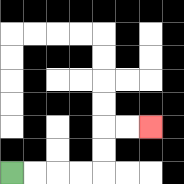{'start': '[0, 7]', 'end': '[6, 5]', 'path_directions': 'R,R,R,R,U,U,R,R', 'path_coordinates': '[[0, 7], [1, 7], [2, 7], [3, 7], [4, 7], [4, 6], [4, 5], [5, 5], [6, 5]]'}